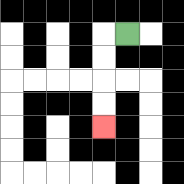{'start': '[5, 1]', 'end': '[4, 5]', 'path_directions': 'L,D,D,D,D', 'path_coordinates': '[[5, 1], [4, 1], [4, 2], [4, 3], [4, 4], [4, 5]]'}